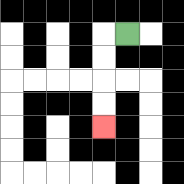{'start': '[5, 1]', 'end': '[4, 5]', 'path_directions': 'L,D,D,D,D', 'path_coordinates': '[[5, 1], [4, 1], [4, 2], [4, 3], [4, 4], [4, 5]]'}